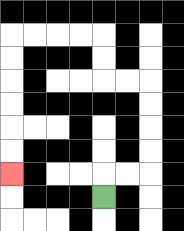{'start': '[4, 8]', 'end': '[0, 7]', 'path_directions': 'U,R,R,U,U,U,U,L,L,U,U,L,L,L,L,D,D,D,D,D,D', 'path_coordinates': '[[4, 8], [4, 7], [5, 7], [6, 7], [6, 6], [6, 5], [6, 4], [6, 3], [5, 3], [4, 3], [4, 2], [4, 1], [3, 1], [2, 1], [1, 1], [0, 1], [0, 2], [0, 3], [0, 4], [0, 5], [0, 6], [0, 7]]'}